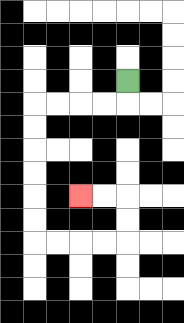{'start': '[5, 3]', 'end': '[3, 8]', 'path_directions': 'D,L,L,L,L,D,D,D,D,D,D,R,R,R,R,U,U,L,L', 'path_coordinates': '[[5, 3], [5, 4], [4, 4], [3, 4], [2, 4], [1, 4], [1, 5], [1, 6], [1, 7], [1, 8], [1, 9], [1, 10], [2, 10], [3, 10], [4, 10], [5, 10], [5, 9], [5, 8], [4, 8], [3, 8]]'}